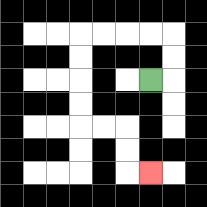{'start': '[6, 3]', 'end': '[6, 7]', 'path_directions': 'R,U,U,L,L,L,L,D,D,D,D,R,R,D,D,R', 'path_coordinates': '[[6, 3], [7, 3], [7, 2], [7, 1], [6, 1], [5, 1], [4, 1], [3, 1], [3, 2], [3, 3], [3, 4], [3, 5], [4, 5], [5, 5], [5, 6], [5, 7], [6, 7]]'}